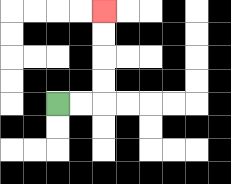{'start': '[2, 4]', 'end': '[4, 0]', 'path_directions': 'R,R,U,U,U,U', 'path_coordinates': '[[2, 4], [3, 4], [4, 4], [4, 3], [4, 2], [4, 1], [4, 0]]'}